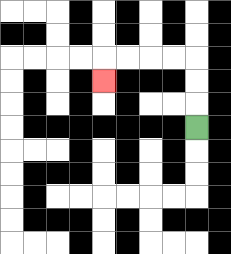{'start': '[8, 5]', 'end': '[4, 3]', 'path_directions': 'U,U,U,L,L,L,L,D', 'path_coordinates': '[[8, 5], [8, 4], [8, 3], [8, 2], [7, 2], [6, 2], [5, 2], [4, 2], [4, 3]]'}